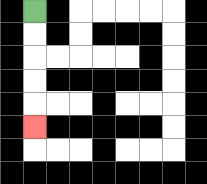{'start': '[1, 0]', 'end': '[1, 5]', 'path_directions': 'D,D,D,D,D', 'path_coordinates': '[[1, 0], [1, 1], [1, 2], [1, 3], [1, 4], [1, 5]]'}